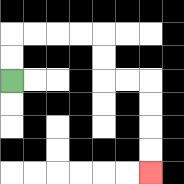{'start': '[0, 3]', 'end': '[6, 7]', 'path_directions': 'U,U,R,R,R,R,D,D,R,R,D,D,D,D', 'path_coordinates': '[[0, 3], [0, 2], [0, 1], [1, 1], [2, 1], [3, 1], [4, 1], [4, 2], [4, 3], [5, 3], [6, 3], [6, 4], [6, 5], [6, 6], [6, 7]]'}